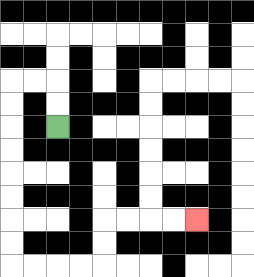{'start': '[2, 5]', 'end': '[8, 9]', 'path_directions': 'U,U,L,L,D,D,D,D,D,D,D,D,R,R,R,R,U,U,R,R,R,R', 'path_coordinates': '[[2, 5], [2, 4], [2, 3], [1, 3], [0, 3], [0, 4], [0, 5], [0, 6], [0, 7], [0, 8], [0, 9], [0, 10], [0, 11], [1, 11], [2, 11], [3, 11], [4, 11], [4, 10], [4, 9], [5, 9], [6, 9], [7, 9], [8, 9]]'}